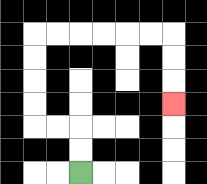{'start': '[3, 7]', 'end': '[7, 4]', 'path_directions': 'U,U,L,L,U,U,U,U,R,R,R,R,R,R,D,D,D', 'path_coordinates': '[[3, 7], [3, 6], [3, 5], [2, 5], [1, 5], [1, 4], [1, 3], [1, 2], [1, 1], [2, 1], [3, 1], [4, 1], [5, 1], [6, 1], [7, 1], [7, 2], [7, 3], [7, 4]]'}